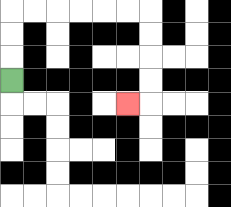{'start': '[0, 3]', 'end': '[5, 4]', 'path_directions': 'U,U,U,R,R,R,R,R,R,D,D,D,D,L', 'path_coordinates': '[[0, 3], [0, 2], [0, 1], [0, 0], [1, 0], [2, 0], [3, 0], [4, 0], [5, 0], [6, 0], [6, 1], [6, 2], [6, 3], [6, 4], [5, 4]]'}